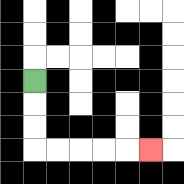{'start': '[1, 3]', 'end': '[6, 6]', 'path_directions': 'D,D,D,R,R,R,R,R', 'path_coordinates': '[[1, 3], [1, 4], [1, 5], [1, 6], [2, 6], [3, 6], [4, 6], [5, 6], [6, 6]]'}